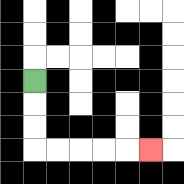{'start': '[1, 3]', 'end': '[6, 6]', 'path_directions': 'D,D,D,R,R,R,R,R', 'path_coordinates': '[[1, 3], [1, 4], [1, 5], [1, 6], [2, 6], [3, 6], [4, 6], [5, 6], [6, 6]]'}